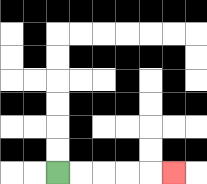{'start': '[2, 7]', 'end': '[7, 7]', 'path_directions': 'R,R,R,R,R', 'path_coordinates': '[[2, 7], [3, 7], [4, 7], [5, 7], [6, 7], [7, 7]]'}